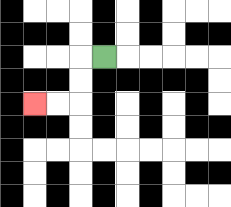{'start': '[4, 2]', 'end': '[1, 4]', 'path_directions': 'L,D,D,L,L', 'path_coordinates': '[[4, 2], [3, 2], [3, 3], [3, 4], [2, 4], [1, 4]]'}